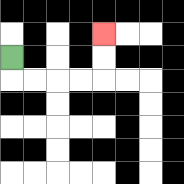{'start': '[0, 2]', 'end': '[4, 1]', 'path_directions': 'D,R,R,R,R,U,U', 'path_coordinates': '[[0, 2], [0, 3], [1, 3], [2, 3], [3, 3], [4, 3], [4, 2], [4, 1]]'}